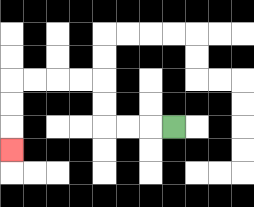{'start': '[7, 5]', 'end': '[0, 6]', 'path_directions': 'L,L,L,U,U,L,L,L,L,D,D,D', 'path_coordinates': '[[7, 5], [6, 5], [5, 5], [4, 5], [4, 4], [4, 3], [3, 3], [2, 3], [1, 3], [0, 3], [0, 4], [0, 5], [0, 6]]'}